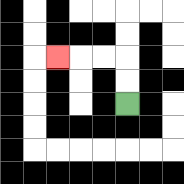{'start': '[5, 4]', 'end': '[2, 2]', 'path_directions': 'U,U,L,L,L', 'path_coordinates': '[[5, 4], [5, 3], [5, 2], [4, 2], [3, 2], [2, 2]]'}